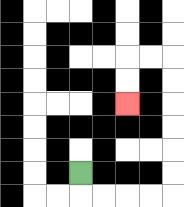{'start': '[3, 7]', 'end': '[5, 4]', 'path_directions': 'D,R,R,R,R,U,U,U,U,U,U,L,L,D,D', 'path_coordinates': '[[3, 7], [3, 8], [4, 8], [5, 8], [6, 8], [7, 8], [7, 7], [7, 6], [7, 5], [7, 4], [7, 3], [7, 2], [6, 2], [5, 2], [5, 3], [5, 4]]'}